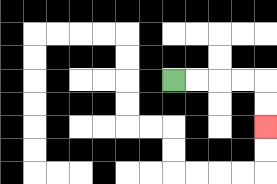{'start': '[7, 3]', 'end': '[11, 5]', 'path_directions': 'R,R,R,R,D,D', 'path_coordinates': '[[7, 3], [8, 3], [9, 3], [10, 3], [11, 3], [11, 4], [11, 5]]'}